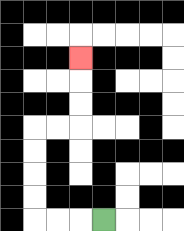{'start': '[4, 9]', 'end': '[3, 2]', 'path_directions': 'L,L,L,U,U,U,U,R,R,U,U,U', 'path_coordinates': '[[4, 9], [3, 9], [2, 9], [1, 9], [1, 8], [1, 7], [1, 6], [1, 5], [2, 5], [3, 5], [3, 4], [3, 3], [3, 2]]'}